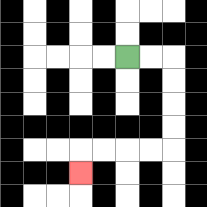{'start': '[5, 2]', 'end': '[3, 7]', 'path_directions': 'R,R,D,D,D,D,L,L,L,L,D', 'path_coordinates': '[[5, 2], [6, 2], [7, 2], [7, 3], [7, 4], [7, 5], [7, 6], [6, 6], [5, 6], [4, 6], [3, 6], [3, 7]]'}